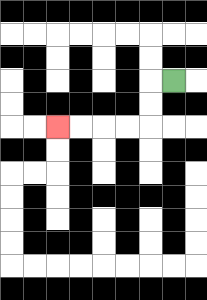{'start': '[7, 3]', 'end': '[2, 5]', 'path_directions': 'L,D,D,L,L,L,L', 'path_coordinates': '[[7, 3], [6, 3], [6, 4], [6, 5], [5, 5], [4, 5], [3, 5], [2, 5]]'}